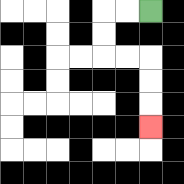{'start': '[6, 0]', 'end': '[6, 5]', 'path_directions': 'L,L,D,D,R,R,D,D,D', 'path_coordinates': '[[6, 0], [5, 0], [4, 0], [4, 1], [4, 2], [5, 2], [6, 2], [6, 3], [6, 4], [6, 5]]'}